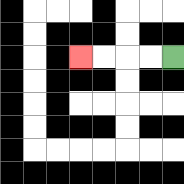{'start': '[7, 2]', 'end': '[3, 2]', 'path_directions': 'L,L,L,L', 'path_coordinates': '[[7, 2], [6, 2], [5, 2], [4, 2], [3, 2]]'}